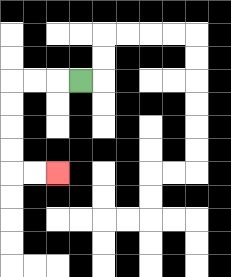{'start': '[3, 3]', 'end': '[2, 7]', 'path_directions': 'L,L,L,D,D,D,D,R,R', 'path_coordinates': '[[3, 3], [2, 3], [1, 3], [0, 3], [0, 4], [0, 5], [0, 6], [0, 7], [1, 7], [2, 7]]'}